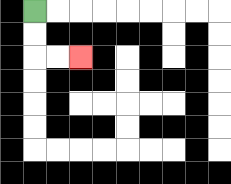{'start': '[1, 0]', 'end': '[3, 2]', 'path_directions': 'D,D,R,R', 'path_coordinates': '[[1, 0], [1, 1], [1, 2], [2, 2], [3, 2]]'}